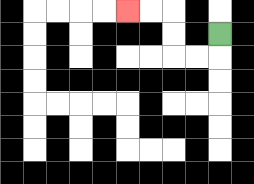{'start': '[9, 1]', 'end': '[5, 0]', 'path_directions': 'D,L,L,U,U,L,L', 'path_coordinates': '[[9, 1], [9, 2], [8, 2], [7, 2], [7, 1], [7, 0], [6, 0], [5, 0]]'}